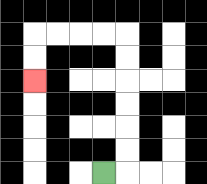{'start': '[4, 7]', 'end': '[1, 3]', 'path_directions': 'R,U,U,U,U,U,U,L,L,L,L,D,D', 'path_coordinates': '[[4, 7], [5, 7], [5, 6], [5, 5], [5, 4], [5, 3], [5, 2], [5, 1], [4, 1], [3, 1], [2, 1], [1, 1], [1, 2], [1, 3]]'}